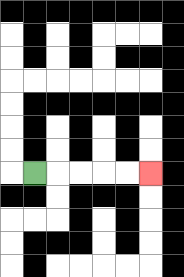{'start': '[1, 7]', 'end': '[6, 7]', 'path_directions': 'R,R,R,R,R', 'path_coordinates': '[[1, 7], [2, 7], [3, 7], [4, 7], [5, 7], [6, 7]]'}